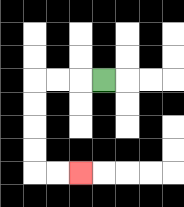{'start': '[4, 3]', 'end': '[3, 7]', 'path_directions': 'L,L,L,D,D,D,D,R,R', 'path_coordinates': '[[4, 3], [3, 3], [2, 3], [1, 3], [1, 4], [1, 5], [1, 6], [1, 7], [2, 7], [3, 7]]'}